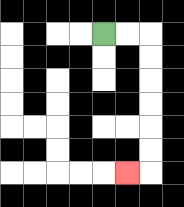{'start': '[4, 1]', 'end': '[5, 7]', 'path_directions': 'R,R,D,D,D,D,D,D,L', 'path_coordinates': '[[4, 1], [5, 1], [6, 1], [6, 2], [6, 3], [6, 4], [6, 5], [6, 6], [6, 7], [5, 7]]'}